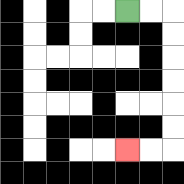{'start': '[5, 0]', 'end': '[5, 6]', 'path_directions': 'R,R,D,D,D,D,D,D,L,L', 'path_coordinates': '[[5, 0], [6, 0], [7, 0], [7, 1], [7, 2], [7, 3], [7, 4], [7, 5], [7, 6], [6, 6], [5, 6]]'}